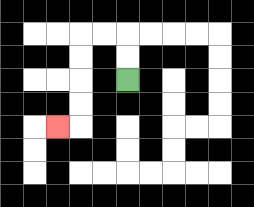{'start': '[5, 3]', 'end': '[2, 5]', 'path_directions': 'U,U,L,L,D,D,D,D,L', 'path_coordinates': '[[5, 3], [5, 2], [5, 1], [4, 1], [3, 1], [3, 2], [3, 3], [3, 4], [3, 5], [2, 5]]'}